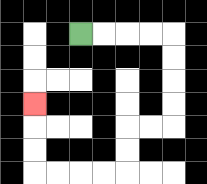{'start': '[3, 1]', 'end': '[1, 4]', 'path_directions': 'R,R,R,R,D,D,D,D,L,L,D,D,L,L,L,L,U,U,U', 'path_coordinates': '[[3, 1], [4, 1], [5, 1], [6, 1], [7, 1], [7, 2], [7, 3], [7, 4], [7, 5], [6, 5], [5, 5], [5, 6], [5, 7], [4, 7], [3, 7], [2, 7], [1, 7], [1, 6], [1, 5], [1, 4]]'}